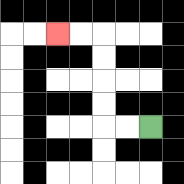{'start': '[6, 5]', 'end': '[2, 1]', 'path_directions': 'L,L,U,U,U,U,L,L', 'path_coordinates': '[[6, 5], [5, 5], [4, 5], [4, 4], [4, 3], [4, 2], [4, 1], [3, 1], [2, 1]]'}